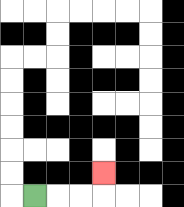{'start': '[1, 8]', 'end': '[4, 7]', 'path_directions': 'R,R,R,U', 'path_coordinates': '[[1, 8], [2, 8], [3, 8], [4, 8], [4, 7]]'}